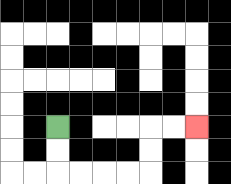{'start': '[2, 5]', 'end': '[8, 5]', 'path_directions': 'D,D,R,R,R,R,U,U,R,R', 'path_coordinates': '[[2, 5], [2, 6], [2, 7], [3, 7], [4, 7], [5, 7], [6, 7], [6, 6], [6, 5], [7, 5], [8, 5]]'}